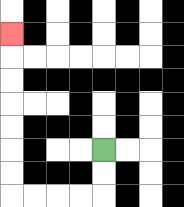{'start': '[4, 6]', 'end': '[0, 1]', 'path_directions': 'D,D,L,L,L,L,U,U,U,U,U,U,U', 'path_coordinates': '[[4, 6], [4, 7], [4, 8], [3, 8], [2, 8], [1, 8], [0, 8], [0, 7], [0, 6], [0, 5], [0, 4], [0, 3], [0, 2], [0, 1]]'}